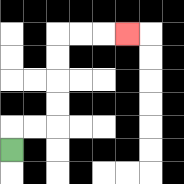{'start': '[0, 6]', 'end': '[5, 1]', 'path_directions': 'U,R,R,U,U,U,U,R,R,R', 'path_coordinates': '[[0, 6], [0, 5], [1, 5], [2, 5], [2, 4], [2, 3], [2, 2], [2, 1], [3, 1], [4, 1], [5, 1]]'}